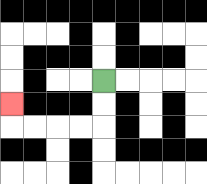{'start': '[4, 3]', 'end': '[0, 4]', 'path_directions': 'D,D,L,L,L,L,U', 'path_coordinates': '[[4, 3], [4, 4], [4, 5], [3, 5], [2, 5], [1, 5], [0, 5], [0, 4]]'}